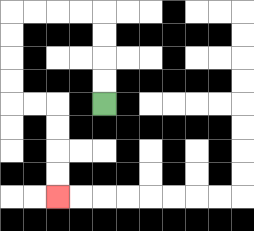{'start': '[4, 4]', 'end': '[2, 8]', 'path_directions': 'U,U,U,U,L,L,L,L,D,D,D,D,R,R,D,D,D,D', 'path_coordinates': '[[4, 4], [4, 3], [4, 2], [4, 1], [4, 0], [3, 0], [2, 0], [1, 0], [0, 0], [0, 1], [0, 2], [0, 3], [0, 4], [1, 4], [2, 4], [2, 5], [2, 6], [2, 7], [2, 8]]'}